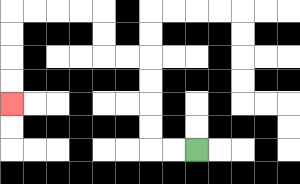{'start': '[8, 6]', 'end': '[0, 4]', 'path_directions': 'L,L,U,U,U,U,L,L,U,U,L,L,L,L,D,D,D,D', 'path_coordinates': '[[8, 6], [7, 6], [6, 6], [6, 5], [6, 4], [6, 3], [6, 2], [5, 2], [4, 2], [4, 1], [4, 0], [3, 0], [2, 0], [1, 0], [0, 0], [0, 1], [0, 2], [0, 3], [0, 4]]'}